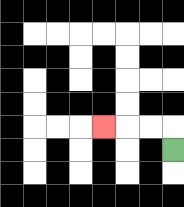{'start': '[7, 6]', 'end': '[4, 5]', 'path_directions': 'U,L,L,L', 'path_coordinates': '[[7, 6], [7, 5], [6, 5], [5, 5], [4, 5]]'}